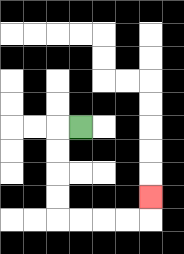{'start': '[3, 5]', 'end': '[6, 8]', 'path_directions': 'L,D,D,D,D,R,R,R,R,U', 'path_coordinates': '[[3, 5], [2, 5], [2, 6], [2, 7], [2, 8], [2, 9], [3, 9], [4, 9], [5, 9], [6, 9], [6, 8]]'}